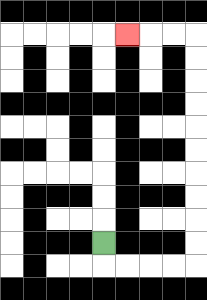{'start': '[4, 10]', 'end': '[5, 1]', 'path_directions': 'D,R,R,R,R,U,U,U,U,U,U,U,U,U,U,L,L,L', 'path_coordinates': '[[4, 10], [4, 11], [5, 11], [6, 11], [7, 11], [8, 11], [8, 10], [8, 9], [8, 8], [8, 7], [8, 6], [8, 5], [8, 4], [8, 3], [8, 2], [8, 1], [7, 1], [6, 1], [5, 1]]'}